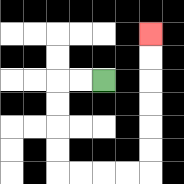{'start': '[4, 3]', 'end': '[6, 1]', 'path_directions': 'L,L,D,D,D,D,R,R,R,R,U,U,U,U,U,U', 'path_coordinates': '[[4, 3], [3, 3], [2, 3], [2, 4], [2, 5], [2, 6], [2, 7], [3, 7], [4, 7], [5, 7], [6, 7], [6, 6], [6, 5], [6, 4], [6, 3], [6, 2], [6, 1]]'}